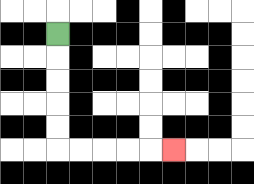{'start': '[2, 1]', 'end': '[7, 6]', 'path_directions': 'D,D,D,D,D,R,R,R,R,R', 'path_coordinates': '[[2, 1], [2, 2], [2, 3], [2, 4], [2, 5], [2, 6], [3, 6], [4, 6], [5, 6], [6, 6], [7, 6]]'}